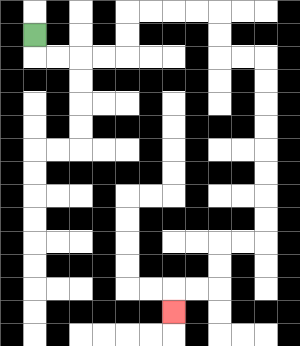{'start': '[1, 1]', 'end': '[7, 13]', 'path_directions': 'D,R,R,R,R,U,U,R,R,R,R,D,D,R,R,D,D,D,D,D,D,D,D,L,L,D,D,L,L,D', 'path_coordinates': '[[1, 1], [1, 2], [2, 2], [3, 2], [4, 2], [5, 2], [5, 1], [5, 0], [6, 0], [7, 0], [8, 0], [9, 0], [9, 1], [9, 2], [10, 2], [11, 2], [11, 3], [11, 4], [11, 5], [11, 6], [11, 7], [11, 8], [11, 9], [11, 10], [10, 10], [9, 10], [9, 11], [9, 12], [8, 12], [7, 12], [7, 13]]'}